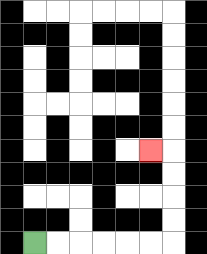{'start': '[1, 10]', 'end': '[6, 6]', 'path_directions': 'R,R,R,R,R,R,U,U,U,U,L', 'path_coordinates': '[[1, 10], [2, 10], [3, 10], [4, 10], [5, 10], [6, 10], [7, 10], [7, 9], [7, 8], [7, 7], [7, 6], [6, 6]]'}